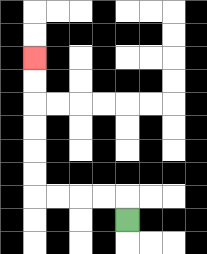{'start': '[5, 9]', 'end': '[1, 2]', 'path_directions': 'U,L,L,L,L,U,U,U,U,U,U', 'path_coordinates': '[[5, 9], [5, 8], [4, 8], [3, 8], [2, 8], [1, 8], [1, 7], [1, 6], [1, 5], [1, 4], [1, 3], [1, 2]]'}